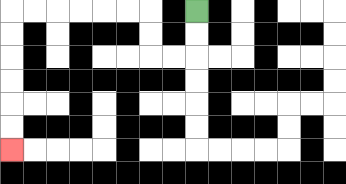{'start': '[8, 0]', 'end': '[0, 6]', 'path_directions': 'D,D,L,L,U,U,L,L,L,L,L,L,D,D,D,D,D,D', 'path_coordinates': '[[8, 0], [8, 1], [8, 2], [7, 2], [6, 2], [6, 1], [6, 0], [5, 0], [4, 0], [3, 0], [2, 0], [1, 0], [0, 0], [0, 1], [0, 2], [0, 3], [0, 4], [0, 5], [0, 6]]'}